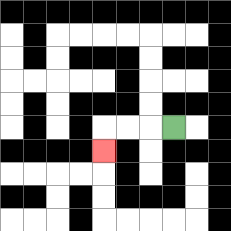{'start': '[7, 5]', 'end': '[4, 6]', 'path_directions': 'L,L,L,D', 'path_coordinates': '[[7, 5], [6, 5], [5, 5], [4, 5], [4, 6]]'}